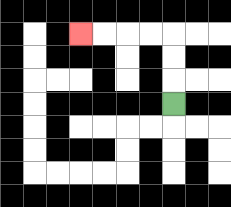{'start': '[7, 4]', 'end': '[3, 1]', 'path_directions': 'U,U,U,L,L,L,L', 'path_coordinates': '[[7, 4], [7, 3], [7, 2], [7, 1], [6, 1], [5, 1], [4, 1], [3, 1]]'}